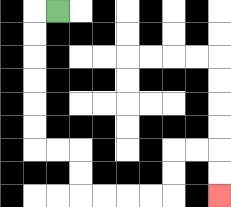{'start': '[2, 0]', 'end': '[9, 8]', 'path_directions': 'L,D,D,D,D,D,D,R,R,D,D,R,R,R,R,U,U,R,R,D,D', 'path_coordinates': '[[2, 0], [1, 0], [1, 1], [1, 2], [1, 3], [1, 4], [1, 5], [1, 6], [2, 6], [3, 6], [3, 7], [3, 8], [4, 8], [5, 8], [6, 8], [7, 8], [7, 7], [7, 6], [8, 6], [9, 6], [9, 7], [9, 8]]'}